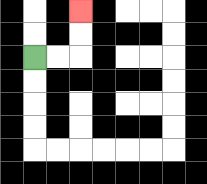{'start': '[1, 2]', 'end': '[3, 0]', 'path_directions': 'R,R,U,U', 'path_coordinates': '[[1, 2], [2, 2], [3, 2], [3, 1], [3, 0]]'}